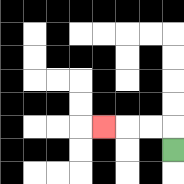{'start': '[7, 6]', 'end': '[4, 5]', 'path_directions': 'U,L,L,L', 'path_coordinates': '[[7, 6], [7, 5], [6, 5], [5, 5], [4, 5]]'}